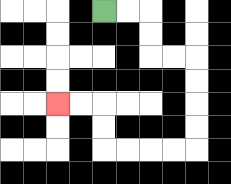{'start': '[4, 0]', 'end': '[2, 4]', 'path_directions': 'R,R,D,D,R,R,D,D,D,D,L,L,L,L,U,U,L,L', 'path_coordinates': '[[4, 0], [5, 0], [6, 0], [6, 1], [6, 2], [7, 2], [8, 2], [8, 3], [8, 4], [8, 5], [8, 6], [7, 6], [6, 6], [5, 6], [4, 6], [4, 5], [4, 4], [3, 4], [2, 4]]'}